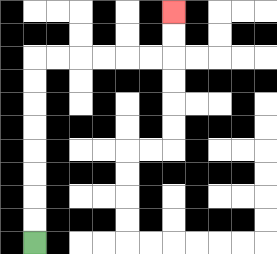{'start': '[1, 10]', 'end': '[7, 0]', 'path_directions': 'U,U,U,U,U,U,U,U,R,R,R,R,R,R,U,U', 'path_coordinates': '[[1, 10], [1, 9], [1, 8], [1, 7], [1, 6], [1, 5], [1, 4], [1, 3], [1, 2], [2, 2], [3, 2], [4, 2], [5, 2], [6, 2], [7, 2], [7, 1], [7, 0]]'}